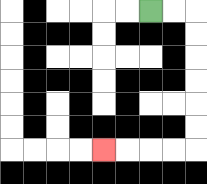{'start': '[6, 0]', 'end': '[4, 6]', 'path_directions': 'R,R,D,D,D,D,D,D,L,L,L,L', 'path_coordinates': '[[6, 0], [7, 0], [8, 0], [8, 1], [8, 2], [8, 3], [8, 4], [8, 5], [8, 6], [7, 6], [6, 6], [5, 6], [4, 6]]'}